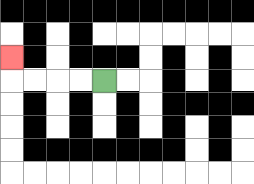{'start': '[4, 3]', 'end': '[0, 2]', 'path_directions': 'L,L,L,L,U', 'path_coordinates': '[[4, 3], [3, 3], [2, 3], [1, 3], [0, 3], [0, 2]]'}